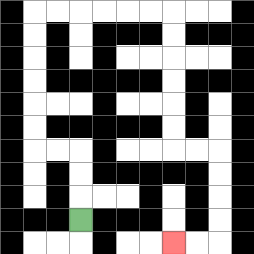{'start': '[3, 9]', 'end': '[7, 10]', 'path_directions': 'U,U,U,L,L,U,U,U,U,U,U,R,R,R,R,R,R,D,D,D,D,D,D,R,R,D,D,D,D,L,L', 'path_coordinates': '[[3, 9], [3, 8], [3, 7], [3, 6], [2, 6], [1, 6], [1, 5], [1, 4], [1, 3], [1, 2], [1, 1], [1, 0], [2, 0], [3, 0], [4, 0], [5, 0], [6, 0], [7, 0], [7, 1], [7, 2], [7, 3], [7, 4], [7, 5], [7, 6], [8, 6], [9, 6], [9, 7], [9, 8], [9, 9], [9, 10], [8, 10], [7, 10]]'}